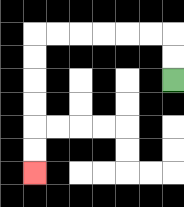{'start': '[7, 3]', 'end': '[1, 7]', 'path_directions': 'U,U,L,L,L,L,L,L,D,D,D,D,D,D', 'path_coordinates': '[[7, 3], [7, 2], [7, 1], [6, 1], [5, 1], [4, 1], [3, 1], [2, 1], [1, 1], [1, 2], [1, 3], [1, 4], [1, 5], [1, 6], [1, 7]]'}